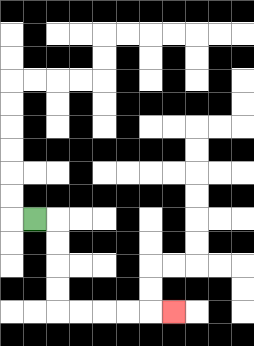{'start': '[1, 9]', 'end': '[7, 13]', 'path_directions': 'R,D,D,D,D,R,R,R,R,R', 'path_coordinates': '[[1, 9], [2, 9], [2, 10], [2, 11], [2, 12], [2, 13], [3, 13], [4, 13], [5, 13], [6, 13], [7, 13]]'}